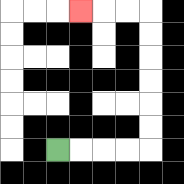{'start': '[2, 6]', 'end': '[3, 0]', 'path_directions': 'R,R,R,R,U,U,U,U,U,U,L,L,L', 'path_coordinates': '[[2, 6], [3, 6], [4, 6], [5, 6], [6, 6], [6, 5], [6, 4], [6, 3], [6, 2], [6, 1], [6, 0], [5, 0], [4, 0], [3, 0]]'}